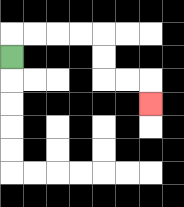{'start': '[0, 2]', 'end': '[6, 4]', 'path_directions': 'U,R,R,R,R,D,D,R,R,D', 'path_coordinates': '[[0, 2], [0, 1], [1, 1], [2, 1], [3, 1], [4, 1], [4, 2], [4, 3], [5, 3], [6, 3], [6, 4]]'}